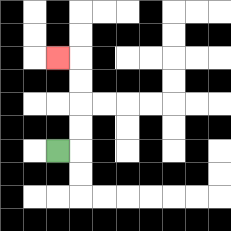{'start': '[2, 6]', 'end': '[2, 2]', 'path_directions': 'R,U,U,U,U,L', 'path_coordinates': '[[2, 6], [3, 6], [3, 5], [3, 4], [3, 3], [3, 2], [2, 2]]'}